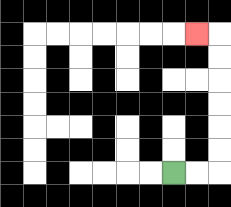{'start': '[7, 7]', 'end': '[8, 1]', 'path_directions': 'R,R,U,U,U,U,U,U,L', 'path_coordinates': '[[7, 7], [8, 7], [9, 7], [9, 6], [9, 5], [9, 4], [9, 3], [9, 2], [9, 1], [8, 1]]'}